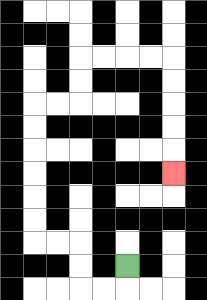{'start': '[5, 11]', 'end': '[7, 7]', 'path_directions': 'D,L,L,U,U,L,L,U,U,U,U,U,U,R,R,U,U,R,R,R,R,D,D,D,D,D', 'path_coordinates': '[[5, 11], [5, 12], [4, 12], [3, 12], [3, 11], [3, 10], [2, 10], [1, 10], [1, 9], [1, 8], [1, 7], [1, 6], [1, 5], [1, 4], [2, 4], [3, 4], [3, 3], [3, 2], [4, 2], [5, 2], [6, 2], [7, 2], [7, 3], [7, 4], [7, 5], [7, 6], [7, 7]]'}